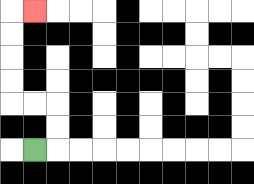{'start': '[1, 6]', 'end': '[1, 0]', 'path_directions': 'R,U,U,L,L,U,U,U,U,R', 'path_coordinates': '[[1, 6], [2, 6], [2, 5], [2, 4], [1, 4], [0, 4], [0, 3], [0, 2], [0, 1], [0, 0], [1, 0]]'}